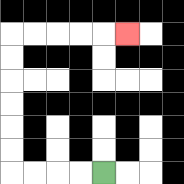{'start': '[4, 7]', 'end': '[5, 1]', 'path_directions': 'L,L,L,L,U,U,U,U,U,U,R,R,R,R,R', 'path_coordinates': '[[4, 7], [3, 7], [2, 7], [1, 7], [0, 7], [0, 6], [0, 5], [0, 4], [0, 3], [0, 2], [0, 1], [1, 1], [2, 1], [3, 1], [4, 1], [5, 1]]'}